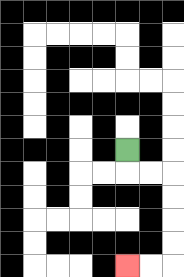{'start': '[5, 6]', 'end': '[5, 11]', 'path_directions': 'D,R,R,D,D,D,D,L,L', 'path_coordinates': '[[5, 6], [5, 7], [6, 7], [7, 7], [7, 8], [7, 9], [7, 10], [7, 11], [6, 11], [5, 11]]'}